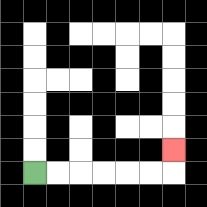{'start': '[1, 7]', 'end': '[7, 6]', 'path_directions': 'R,R,R,R,R,R,U', 'path_coordinates': '[[1, 7], [2, 7], [3, 7], [4, 7], [5, 7], [6, 7], [7, 7], [7, 6]]'}